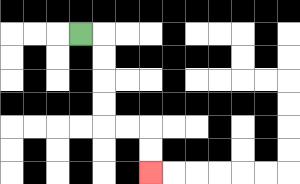{'start': '[3, 1]', 'end': '[6, 7]', 'path_directions': 'R,D,D,D,D,R,R,D,D', 'path_coordinates': '[[3, 1], [4, 1], [4, 2], [4, 3], [4, 4], [4, 5], [5, 5], [6, 5], [6, 6], [6, 7]]'}